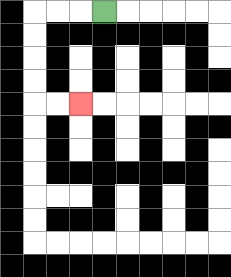{'start': '[4, 0]', 'end': '[3, 4]', 'path_directions': 'L,L,L,D,D,D,D,R,R', 'path_coordinates': '[[4, 0], [3, 0], [2, 0], [1, 0], [1, 1], [1, 2], [1, 3], [1, 4], [2, 4], [3, 4]]'}